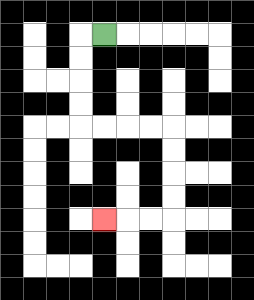{'start': '[4, 1]', 'end': '[4, 9]', 'path_directions': 'L,D,D,D,D,R,R,R,R,D,D,D,D,L,L,L', 'path_coordinates': '[[4, 1], [3, 1], [3, 2], [3, 3], [3, 4], [3, 5], [4, 5], [5, 5], [6, 5], [7, 5], [7, 6], [7, 7], [7, 8], [7, 9], [6, 9], [5, 9], [4, 9]]'}